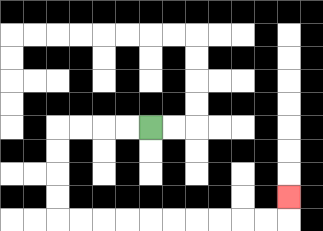{'start': '[6, 5]', 'end': '[12, 8]', 'path_directions': 'L,L,L,L,D,D,D,D,R,R,R,R,R,R,R,R,R,R,U', 'path_coordinates': '[[6, 5], [5, 5], [4, 5], [3, 5], [2, 5], [2, 6], [2, 7], [2, 8], [2, 9], [3, 9], [4, 9], [5, 9], [6, 9], [7, 9], [8, 9], [9, 9], [10, 9], [11, 9], [12, 9], [12, 8]]'}